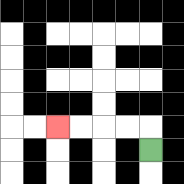{'start': '[6, 6]', 'end': '[2, 5]', 'path_directions': 'U,L,L,L,L', 'path_coordinates': '[[6, 6], [6, 5], [5, 5], [4, 5], [3, 5], [2, 5]]'}